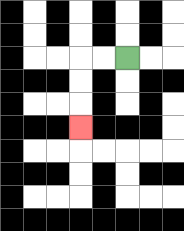{'start': '[5, 2]', 'end': '[3, 5]', 'path_directions': 'L,L,D,D,D', 'path_coordinates': '[[5, 2], [4, 2], [3, 2], [3, 3], [3, 4], [3, 5]]'}